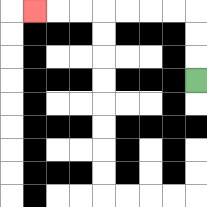{'start': '[8, 3]', 'end': '[1, 0]', 'path_directions': 'U,U,U,L,L,L,L,L,L,L', 'path_coordinates': '[[8, 3], [8, 2], [8, 1], [8, 0], [7, 0], [6, 0], [5, 0], [4, 0], [3, 0], [2, 0], [1, 0]]'}